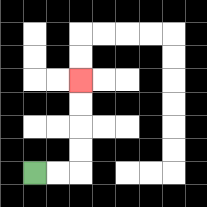{'start': '[1, 7]', 'end': '[3, 3]', 'path_directions': 'R,R,U,U,U,U', 'path_coordinates': '[[1, 7], [2, 7], [3, 7], [3, 6], [3, 5], [3, 4], [3, 3]]'}